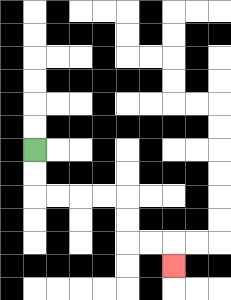{'start': '[1, 6]', 'end': '[7, 11]', 'path_directions': 'D,D,R,R,R,R,D,D,R,R,D', 'path_coordinates': '[[1, 6], [1, 7], [1, 8], [2, 8], [3, 8], [4, 8], [5, 8], [5, 9], [5, 10], [6, 10], [7, 10], [7, 11]]'}